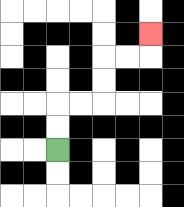{'start': '[2, 6]', 'end': '[6, 1]', 'path_directions': 'U,U,R,R,U,U,R,R,U', 'path_coordinates': '[[2, 6], [2, 5], [2, 4], [3, 4], [4, 4], [4, 3], [4, 2], [5, 2], [6, 2], [6, 1]]'}